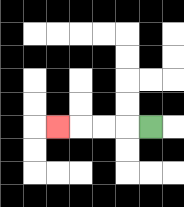{'start': '[6, 5]', 'end': '[2, 5]', 'path_directions': 'L,L,L,L', 'path_coordinates': '[[6, 5], [5, 5], [4, 5], [3, 5], [2, 5]]'}